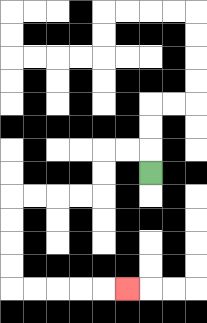{'start': '[6, 7]', 'end': '[5, 12]', 'path_directions': 'U,L,L,D,D,L,L,L,L,D,D,D,D,R,R,R,R,R', 'path_coordinates': '[[6, 7], [6, 6], [5, 6], [4, 6], [4, 7], [4, 8], [3, 8], [2, 8], [1, 8], [0, 8], [0, 9], [0, 10], [0, 11], [0, 12], [1, 12], [2, 12], [3, 12], [4, 12], [5, 12]]'}